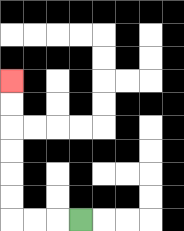{'start': '[3, 9]', 'end': '[0, 3]', 'path_directions': 'L,L,L,U,U,U,U,U,U', 'path_coordinates': '[[3, 9], [2, 9], [1, 9], [0, 9], [0, 8], [0, 7], [0, 6], [0, 5], [0, 4], [0, 3]]'}